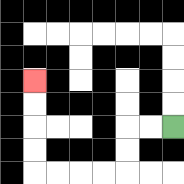{'start': '[7, 5]', 'end': '[1, 3]', 'path_directions': 'L,L,D,D,L,L,L,L,U,U,U,U', 'path_coordinates': '[[7, 5], [6, 5], [5, 5], [5, 6], [5, 7], [4, 7], [3, 7], [2, 7], [1, 7], [1, 6], [1, 5], [1, 4], [1, 3]]'}